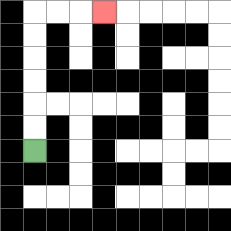{'start': '[1, 6]', 'end': '[4, 0]', 'path_directions': 'U,U,U,U,U,U,R,R,R', 'path_coordinates': '[[1, 6], [1, 5], [1, 4], [1, 3], [1, 2], [1, 1], [1, 0], [2, 0], [3, 0], [4, 0]]'}